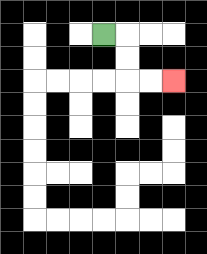{'start': '[4, 1]', 'end': '[7, 3]', 'path_directions': 'R,D,D,R,R', 'path_coordinates': '[[4, 1], [5, 1], [5, 2], [5, 3], [6, 3], [7, 3]]'}